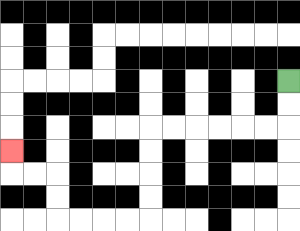{'start': '[12, 3]', 'end': '[0, 6]', 'path_directions': 'D,D,L,L,L,L,L,L,D,D,D,D,L,L,L,L,U,U,L,L,U', 'path_coordinates': '[[12, 3], [12, 4], [12, 5], [11, 5], [10, 5], [9, 5], [8, 5], [7, 5], [6, 5], [6, 6], [6, 7], [6, 8], [6, 9], [5, 9], [4, 9], [3, 9], [2, 9], [2, 8], [2, 7], [1, 7], [0, 7], [0, 6]]'}